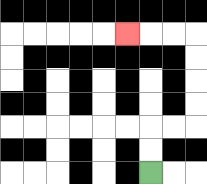{'start': '[6, 7]', 'end': '[5, 1]', 'path_directions': 'U,U,R,R,U,U,U,U,L,L,L', 'path_coordinates': '[[6, 7], [6, 6], [6, 5], [7, 5], [8, 5], [8, 4], [8, 3], [8, 2], [8, 1], [7, 1], [6, 1], [5, 1]]'}